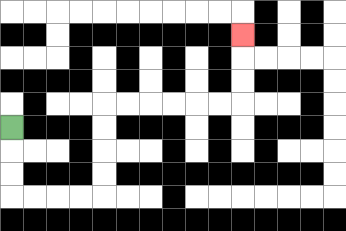{'start': '[0, 5]', 'end': '[10, 1]', 'path_directions': 'D,D,D,R,R,R,R,U,U,U,U,R,R,R,R,R,R,U,U,U', 'path_coordinates': '[[0, 5], [0, 6], [0, 7], [0, 8], [1, 8], [2, 8], [3, 8], [4, 8], [4, 7], [4, 6], [4, 5], [4, 4], [5, 4], [6, 4], [7, 4], [8, 4], [9, 4], [10, 4], [10, 3], [10, 2], [10, 1]]'}